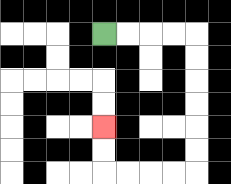{'start': '[4, 1]', 'end': '[4, 5]', 'path_directions': 'R,R,R,R,D,D,D,D,D,D,L,L,L,L,U,U', 'path_coordinates': '[[4, 1], [5, 1], [6, 1], [7, 1], [8, 1], [8, 2], [8, 3], [8, 4], [8, 5], [8, 6], [8, 7], [7, 7], [6, 7], [5, 7], [4, 7], [4, 6], [4, 5]]'}